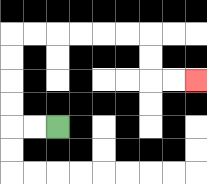{'start': '[2, 5]', 'end': '[8, 3]', 'path_directions': 'L,L,U,U,U,U,R,R,R,R,R,R,D,D,R,R', 'path_coordinates': '[[2, 5], [1, 5], [0, 5], [0, 4], [0, 3], [0, 2], [0, 1], [1, 1], [2, 1], [3, 1], [4, 1], [5, 1], [6, 1], [6, 2], [6, 3], [7, 3], [8, 3]]'}